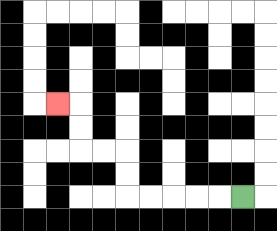{'start': '[10, 8]', 'end': '[2, 4]', 'path_directions': 'L,L,L,L,L,U,U,L,L,U,U,L', 'path_coordinates': '[[10, 8], [9, 8], [8, 8], [7, 8], [6, 8], [5, 8], [5, 7], [5, 6], [4, 6], [3, 6], [3, 5], [3, 4], [2, 4]]'}